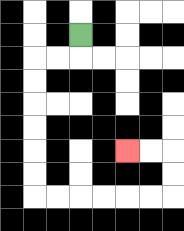{'start': '[3, 1]', 'end': '[5, 6]', 'path_directions': 'D,L,L,D,D,D,D,D,D,R,R,R,R,R,R,U,U,L,L', 'path_coordinates': '[[3, 1], [3, 2], [2, 2], [1, 2], [1, 3], [1, 4], [1, 5], [1, 6], [1, 7], [1, 8], [2, 8], [3, 8], [4, 8], [5, 8], [6, 8], [7, 8], [7, 7], [7, 6], [6, 6], [5, 6]]'}